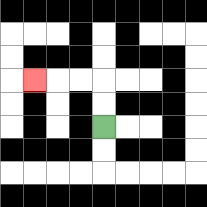{'start': '[4, 5]', 'end': '[1, 3]', 'path_directions': 'U,U,L,L,L', 'path_coordinates': '[[4, 5], [4, 4], [4, 3], [3, 3], [2, 3], [1, 3]]'}